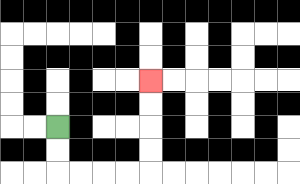{'start': '[2, 5]', 'end': '[6, 3]', 'path_directions': 'D,D,R,R,R,R,U,U,U,U', 'path_coordinates': '[[2, 5], [2, 6], [2, 7], [3, 7], [4, 7], [5, 7], [6, 7], [6, 6], [6, 5], [6, 4], [6, 3]]'}